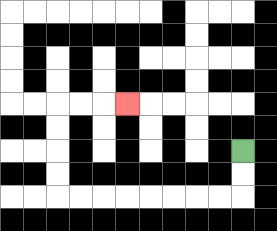{'start': '[10, 6]', 'end': '[5, 4]', 'path_directions': 'D,D,L,L,L,L,L,L,L,L,U,U,U,U,R,R,R', 'path_coordinates': '[[10, 6], [10, 7], [10, 8], [9, 8], [8, 8], [7, 8], [6, 8], [5, 8], [4, 8], [3, 8], [2, 8], [2, 7], [2, 6], [2, 5], [2, 4], [3, 4], [4, 4], [5, 4]]'}